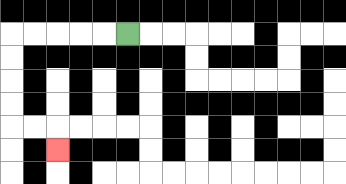{'start': '[5, 1]', 'end': '[2, 6]', 'path_directions': 'L,L,L,L,L,D,D,D,D,R,R,D', 'path_coordinates': '[[5, 1], [4, 1], [3, 1], [2, 1], [1, 1], [0, 1], [0, 2], [0, 3], [0, 4], [0, 5], [1, 5], [2, 5], [2, 6]]'}